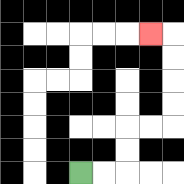{'start': '[3, 7]', 'end': '[6, 1]', 'path_directions': 'R,R,U,U,R,R,U,U,U,U,L', 'path_coordinates': '[[3, 7], [4, 7], [5, 7], [5, 6], [5, 5], [6, 5], [7, 5], [7, 4], [7, 3], [7, 2], [7, 1], [6, 1]]'}